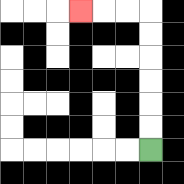{'start': '[6, 6]', 'end': '[3, 0]', 'path_directions': 'U,U,U,U,U,U,L,L,L', 'path_coordinates': '[[6, 6], [6, 5], [6, 4], [6, 3], [6, 2], [6, 1], [6, 0], [5, 0], [4, 0], [3, 0]]'}